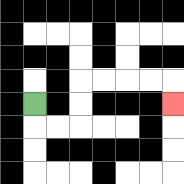{'start': '[1, 4]', 'end': '[7, 4]', 'path_directions': 'D,R,R,U,U,R,R,R,R,D', 'path_coordinates': '[[1, 4], [1, 5], [2, 5], [3, 5], [3, 4], [3, 3], [4, 3], [5, 3], [6, 3], [7, 3], [7, 4]]'}